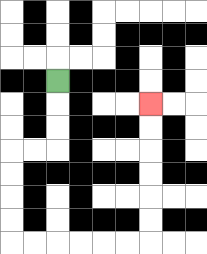{'start': '[2, 3]', 'end': '[6, 4]', 'path_directions': 'D,D,D,L,L,D,D,D,D,R,R,R,R,R,R,U,U,U,U,U,U', 'path_coordinates': '[[2, 3], [2, 4], [2, 5], [2, 6], [1, 6], [0, 6], [0, 7], [0, 8], [0, 9], [0, 10], [1, 10], [2, 10], [3, 10], [4, 10], [5, 10], [6, 10], [6, 9], [6, 8], [6, 7], [6, 6], [6, 5], [6, 4]]'}